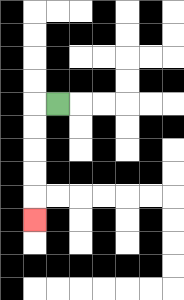{'start': '[2, 4]', 'end': '[1, 9]', 'path_directions': 'L,D,D,D,D,D', 'path_coordinates': '[[2, 4], [1, 4], [1, 5], [1, 6], [1, 7], [1, 8], [1, 9]]'}